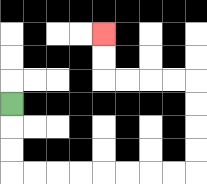{'start': '[0, 4]', 'end': '[4, 1]', 'path_directions': 'D,D,D,R,R,R,R,R,R,R,R,U,U,U,U,L,L,L,L,U,U', 'path_coordinates': '[[0, 4], [0, 5], [0, 6], [0, 7], [1, 7], [2, 7], [3, 7], [4, 7], [5, 7], [6, 7], [7, 7], [8, 7], [8, 6], [8, 5], [8, 4], [8, 3], [7, 3], [6, 3], [5, 3], [4, 3], [4, 2], [4, 1]]'}